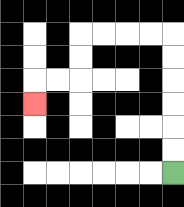{'start': '[7, 7]', 'end': '[1, 4]', 'path_directions': 'U,U,U,U,U,U,L,L,L,L,D,D,L,L,D', 'path_coordinates': '[[7, 7], [7, 6], [7, 5], [7, 4], [7, 3], [7, 2], [7, 1], [6, 1], [5, 1], [4, 1], [3, 1], [3, 2], [3, 3], [2, 3], [1, 3], [1, 4]]'}